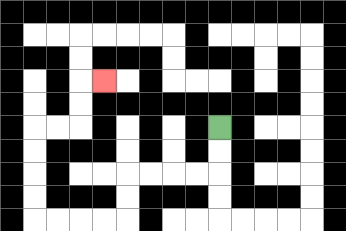{'start': '[9, 5]', 'end': '[4, 3]', 'path_directions': 'D,D,L,L,L,L,D,D,L,L,L,L,U,U,U,U,R,R,U,U,R', 'path_coordinates': '[[9, 5], [9, 6], [9, 7], [8, 7], [7, 7], [6, 7], [5, 7], [5, 8], [5, 9], [4, 9], [3, 9], [2, 9], [1, 9], [1, 8], [1, 7], [1, 6], [1, 5], [2, 5], [3, 5], [3, 4], [3, 3], [4, 3]]'}